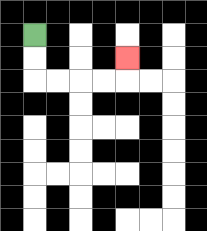{'start': '[1, 1]', 'end': '[5, 2]', 'path_directions': 'D,D,R,R,R,R,U', 'path_coordinates': '[[1, 1], [1, 2], [1, 3], [2, 3], [3, 3], [4, 3], [5, 3], [5, 2]]'}